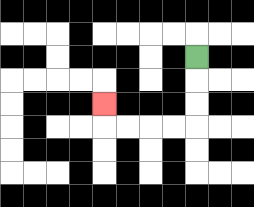{'start': '[8, 2]', 'end': '[4, 4]', 'path_directions': 'D,D,D,L,L,L,L,U', 'path_coordinates': '[[8, 2], [8, 3], [8, 4], [8, 5], [7, 5], [6, 5], [5, 5], [4, 5], [4, 4]]'}